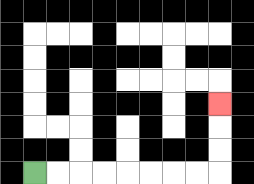{'start': '[1, 7]', 'end': '[9, 4]', 'path_directions': 'R,R,R,R,R,R,R,R,U,U,U', 'path_coordinates': '[[1, 7], [2, 7], [3, 7], [4, 7], [5, 7], [6, 7], [7, 7], [8, 7], [9, 7], [9, 6], [9, 5], [9, 4]]'}